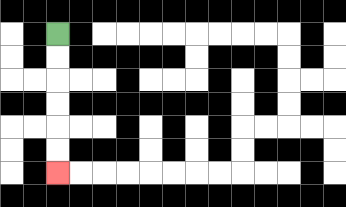{'start': '[2, 1]', 'end': '[2, 7]', 'path_directions': 'D,D,D,D,D,D', 'path_coordinates': '[[2, 1], [2, 2], [2, 3], [2, 4], [2, 5], [2, 6], [2, 7]]'}